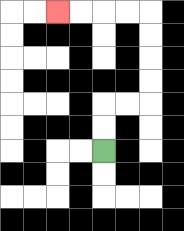{'start': '[4, 6]', 'end': '[2, 0]', 'path_directions': 'U,U,R,R,U,U,U,U,L,L,L,L', 'path_coordinates': '[[4, 6], [4, 5], [4, 4], [5, 4], [6, 4], [6, 3], [6, 2], [6, 1], [6, 0], [5, 0], [4, 0], [3, 0], [2, 0]]'}